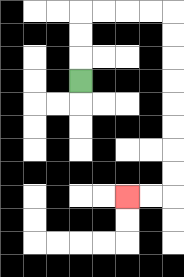{'start': '[3, 3]', 'end': '[5, 8]', 'path_directions': 'U,U,U,R,R,R,R,D,D,D,D,D,D,D,D,L,L', 'path_coordinates': '[[3, 3], [3, 2], [3, 1], [3, 0], [4, 0], [5, 0], [6, 0], [7, 0], [7, 1], [7, 2], [7, 3], [7, 4], [7, 5], [7, 6], [7, 7], [7, 8], [6, 8], [5, 8]]'}